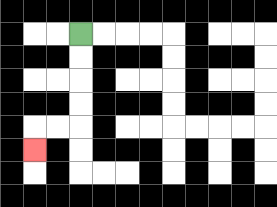{'start': '[3, 1]', 'end': '[1, 6]', 'path_directions': 'D,D,D,D,L,L,D', 'path_coordinates': '[[3, 1], [3, 2], [3, 3], [3, 4], [3, 5], [2, 5], [1, 5], [1, 6]]'}